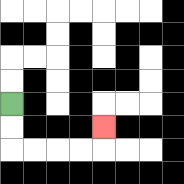{'start': '[0, 4]', 'end': '[4, 5]', 'path_directions': 'D,D,R,R,R,R,U', 'path_coordinates': '[[0, 4], [0, 5], [0, 6], [1, 6], [2, 6], [3, 6], [4, 6], [4, 5]]'}